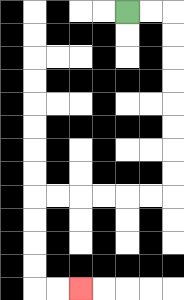{'start': '[5, 0]', 'end': '[3, 12]', 'path_directions': 'R,R,D,D,D,D,D,D,D,D,L,L,L,L,L,L,D,D,D,D,R,R', 'path_coordinates': '[[5, 0], [6, 0], [7, 0], [7, 1], [7, 2], [7, 3], [7, 4], [7, 5], [7, 6], [7, 7], [7, 8], [6, 8], [5, 8], [4, 8], [3, 8], [2, 8], [1, 8], [1, 9], [1, 10], [1, 11], [1, 12], [2, 12], [3, 12]]'}